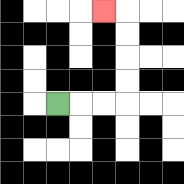{'start': '[2, 4]', 'end': '[4, 0]', 'path_directions': 'R,R,R,U,U,U,U,L', 'path_coordinates': '[[2, 4], [3, 4], [4, 4], [5, 4], [5, 3], [5, 2], [5, 1], [5, 0], [4, 0]]'}